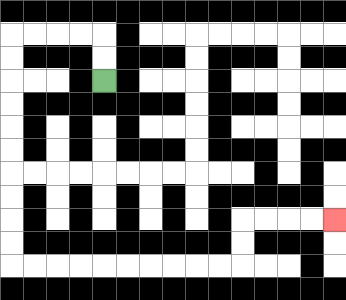{'start': '[4, 3]', 'end': '[14, 9]', 'path_directions': 'U,U,L,L,L,L,D,D,D,D,D,D,D,D,D,D,R,R,R,R,R,R,R,R,R,R,U,U,R,R,R,R', 'path_coordinates': '[[4, 3], [4, 2], [4, 1], [3, 1], [2, 1], [1, 1], [0, 1], [0, 2], [0, 3], [0, 4], [0, 5], [0, 6], [0, 7], [0, 8], [0, 9], [0, 10], [0, 11], [1, 11], [2, 11], [3, 11], [4, 11], [5, 11], [6, 11], [7, 11], [8, 11], [9, 11], [10, 11], [10, 10], [10, 9], [11, 9], [12, 9], [13, 9], [14, 9]]'}